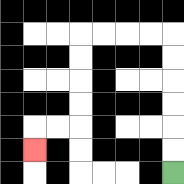{'start': '[7, 7]', 'end': '[1, 6]', 'path_directions': 'U,U,U,U,U,U,L,L,L,L,D,D,D,D,L,L,D', 'path_coordinates': '[[7, 7], [7, 6], [7, 5], [7, 4], [7, 3], [7, 2], [7, 1], [6, 1], [5, 1], [4, 1], [3, 1], [3, 2], [3, 3], [3, 4], [3, 5], [2, 5], [1, 5], [1, 6]]'}